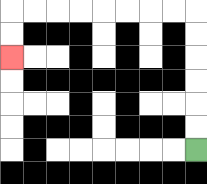{'start': '[8, 6]', 'end': '[0, 2]', 'path_directions': 'U,U,U,U,U,U,L,L,L,L,L,L,L,L,D,D', 'path_coordinates': '[[8, 6], [8, 5], [8, 4], [8, 3], [8, 2], [8, 1], [8, 0], [7, 0], [6, 0], [5, 0], [4, 0], [3, 0], [2, 0], [1, 0], [0, 0], [0, 1], [0, 2]]'}